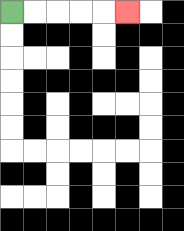{'start': '[0, 0]', 'end': '[5, 0]', 'path_directions': 'R,R,R,R,R', 'path_coordinates': '[[0, 0], [1, 0], [2, 0], [3, 0], [4, 0], [5, 0]]'}